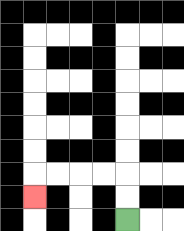{'start': '[5, 9]', 'end': '[1, 8]', 'path_directions': 'U,U,L,L,L,L,D', 'path_coordinates': '[[5, 9], [5, 8], [5, 7], [4, 7], [3, 7], [2, 7], [1, 7], [1, 8]]'}